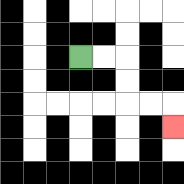{'start': '[3, 2]', 'end': '[7, 5]', 'path_directions': 'R,R,D,D,R,R,D', 'path_coordinates': '[[3, 2], [4, 2], [5, 2], [5, 3], [5, 4], [6, 4], [7, 4], [7, 5]]'}